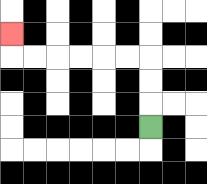{'start': '[6, 5]', 'end': '[0, 1]', 'path_directions': 'U,U,U,L,L,L,L,L,L,U', 'path_coordinates': '[[6, 5], [6, 4], [6, 3], [6, 2], [5, 2], [4, 2], [3, 2], [2, 2], [1, 2], [0, 2], [0, 1]]'}